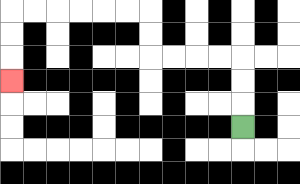{'start': '[10, 5]', 'end': '[0, 3]', 'path_directions': 'U,U,U,L,L,L,L,U,U,L,L,L,L,L,L,D,D,D', 'path_coordinates': '[[10, 5], [10, 4], [10, 3], [10, 2], [9, 2], [8, 2], [7, 2], [6, 2], [6, 1], [6, 0], [5, 0], [4, 0], [3, 0], [2, 0], [1, 0], [0, 0], [0, 1], [0, 2], [0, 3]]'}